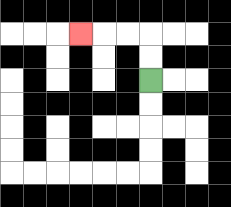{'start': '[6, 3]', 'end': '[3, 1]', 'path_directions': 'U,U,L,L,L', 'path_coordinates': '[[6, 3], [6, 2], [6, 1], [5, 1], [4, 1], [3, 1]]'}